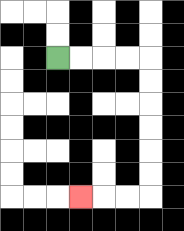{'start': '[2, 2]', 'end': '[3, 8]', 'path_directions': 'R,R,R,R,D,D,D,D,D,D,L,L,L', 'path_coordinates': '[[2, 2], [3, 2], [4, 2], [5, 2], [6, 2], [6, 3], [6, 4], [6, 5], [6, 6], [6, 7], [6, 8], [5, 8], [4, 8], [3, 8]]'}